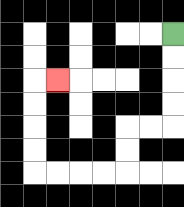{'start': '[7, 1]', 'end': '[2, 3]', 'path_directions': 'D,D,D,D,L,L,D,D,L,L,L,L,U,U,U,U,R', 'path_coordinates': '[[7, 1], [7, 2], [7, 3], [7, 4], [7, 5], [6, 5], [5, 5], [5, 6], [5, 7], [4, 7], [3, 7], [2, 7], [1, 7], [1, 6], [1, 5], [1, 4], [1, 3], [2, 3]]'}